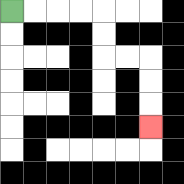{'start': '[0, 0]', 'end': '[6, 5]', 'path_directions': 'R,R,R,R,D,D,R,R,D,D,D', 'path_coordinates': '[[0, 0], [1, 0], [2, 0], [3, 0], [4, 0], [4, 1], [4, 2], [5, 2], [6, 2], [6, 3], [6, 4], [6, 5]]'}